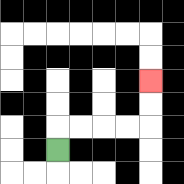{'start': '[2, 6]', 'end': '[6, 3]', 'path_directions': 'U,R,R,R,R,U,U', 'path_coordinates': '[[2, 6], [2, 5], [3, 5], [4, 5], [5, 5], [6, 5], [6, 4], [6, 3]]'}